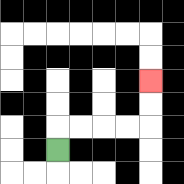{'start': '[2, 6]', 'end': '[6, 3]', 'path_directions': 'U,R,R,R,R,U,U', 'path_coordinates': '[[2, 6], [2, 5], [3, 5], [4, 5], [5, 5], [6, 5], [6, 4], [6, 3]]'}